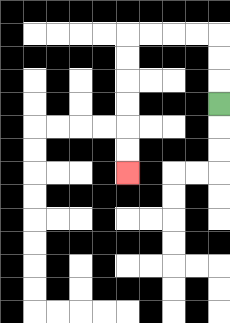{'start': '[9, 4]', 'end': '[5, 7]', 'path_directions': 'U,U,U,L,L,L,L,D,D,D,D,D,D', 'path_coordinates': '[[9, 4], [9, 3], [9, 2], [9, 1], [8, 1], [7, 1], [6, 1], [5, 1], [5, 2], [5, 3], [5, 4], [5, 5], [5, 6], [5, 7]]'}